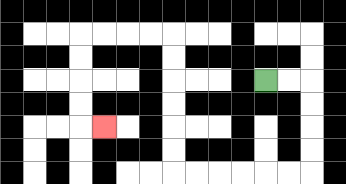{'start': '[11, 3]', 'end': '[4, 5]', 'path_directions': 'R,R,D,D,D,D,L,L,L,L,L,L,U,U,U,U,U,U,L,L,L,L,D,D,D,D,R', 'path_coordinates': '[[11, 3], [12, 3], [13, 3], [13, 4], [13, 5], [13, 6], [13, 7], [12, 7], [11, 7], [10, 7], [9, 7], [8, 7], [7, 7], [7, 6], [7, 5], [7, 4], [7, 3], [7, 2], [7, 1], [6, 1], [5, 1], [4, 1], [3, 1], [3, 2], [3, 3], [3, 4], [3, 5], [4, 5]]'}